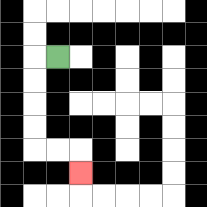{'start': '[2, 2]', 'end': '[3, 7]', 'path_directions': 'L,D,D,D,D,R,R,D', 'path_coordinates': '[[2, 2], [1, 2], [1, 3], [1, 4], [1, 5], [1, 6], [2, 6], [3, 6], [3, 7]]'}